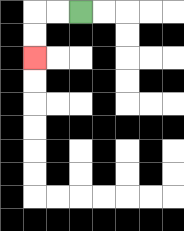{'start': '[3, 0]', 'end': '[1, 2]', 'path_directions': 'L,L,D,D', 'path_coordinates': '[[3, 0], [2, 0], [1, 0], [1, 1], [1, 2]]'}